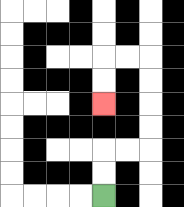{'start': '[4, 8]', 'end': '[4, 4]', 'path_directions': 'U,U,R,R,U,U,U,U,L,L,D,D', 'path_coordinates': '[[4, 8], [4, 7], [4, 6], [5, 6], [6, 6], [6, 5], [6, 4], [6, 3], [6, 2], [5, 2], [4, 2], [4, 3], [4, 4]]'}